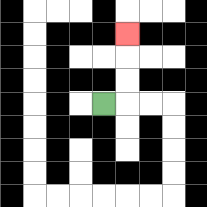{'start': '[4, 4]', 'end': '[5, 1]', 'path_directions': 'R,U,U,U', 'path_coordinates': '[[4, 4], [5, 4], [5, 3], [5, 2], [5, 1]]'}